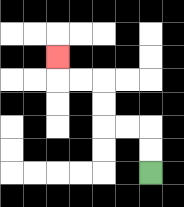{'start': '[6, 7]', 'end': '[2, 2]', 'path_directions': 'U,U,L,L,U,U,L,L,U', 'path_coordinates': '[[6, 7], [6, 6], [6, 5], [5, 5], [4, 5], [4, 4], [4, 3], [3, 3], [2, 3], [2, 2]]'}